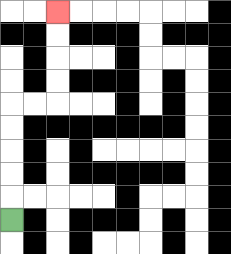{'start': '[0, 9]', 'end': '[2, 0]', 'path_directions': 'U,U,U,U,U,R,R,U,U,U,U', 'path_coordinates': '[[0, 9], [0, 8], [0, 7], [0, 6], [0, 5], [0, 4], [1, 4], [2, 4], [2, 3], [2, 2], [2, 1], [2, 0]]'}